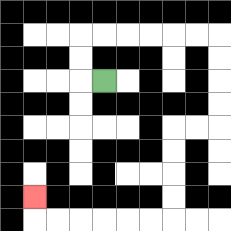{'start': '[4, 3]', 'end': '[1, 8]', 'path_directions': 'L,U,U,R,R,R,R,R,R,D,D,D,D,L,L,D,D,D,D,L,L,L,L,L,L,U', 'path_coordinates': '[[4, 3], [3, 3], [3, 2], [3, 1], [4, 1], [5, 1], [6, 1], [7, 1], [8, 1], [9, 1], [9, 2], [9, 3], [9, 4], [9, 5], [8, 5], [7, 5], [7, 6], [7, 7], [7, 8], [7, 9], [6, 9], [5, 9], [4, 9], [3, 9], [2, 9], [1, 9], [1, 8]]'}